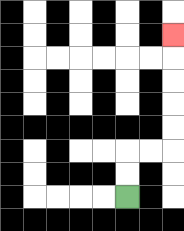{'start': '[5, 8]', 'end': '[7, 1]', 'path_directions': 'U,U,R,R,U,U,U,U,U', 'path_coordinates': '[[5, 8], [5, 7], [5, 6], [6, 6], [7, 6], [7, 5], [7, 4], [7, 3], [7, 2], [7, 1]]'}